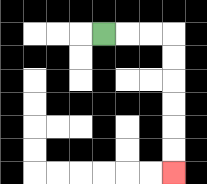{'start': '[4, 1]', 'end': '[7, 7]', 'path_directions': 'R,R,R,D,D,D,D,D,D', 'path_coordinates': '[[4, 1], [5, 1], [6, 1], [7, 1], [7, 2], [7, 3], [7, 4], [7, 5], [7, 6], [7, 7]]'}